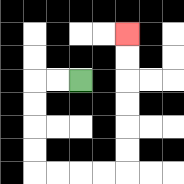{'start': '[3, 3]', 'end': '[5, 1]', 'path_directions': 'L,L,D,D,D,D,R,R,R,R,U,U,U,U,U,U', 'path_coordinates': '[[3, 3], [2, 3], [1, 3], [1, 4], [1, 5], [1, 6], [1, 7], [2, 7], [3, 7], [4, 7], [5, 7], [5, 6], [5, 5], [5, 4], [5, 3], [5, 2], [5, 1]]'}